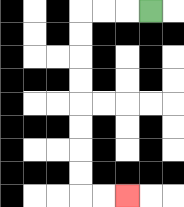{'start': '[6, 0]', 'end': '[5, 8]', 'path_directions': 'L,L,L,D,D,D,D,D,D,D,D,R,R', 'path_coordinates': '[[6, 0], [5, 0], [4, 0], [3, 0], [3, 1], [3, 2], [3, 3], [3, 4], [3, 5], [3, 6], [3, 7], [3, 8], [4, 8], [5, 8]]'}